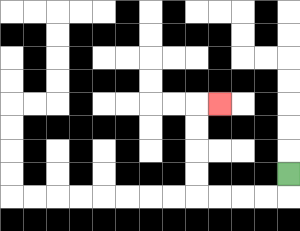{'start': '[12, 7]', 'end': '[9, 4]', 'path_directions': 'D,L,L,L,L,U,U,U,U,R', 'path_coordinates': '[[12, 7], [12, 8], [11, 8], [10, 8], [9, 8], [8, 8], [8, 7], [8, 6], [8, 5], [8, 4], [9, 4]]'}